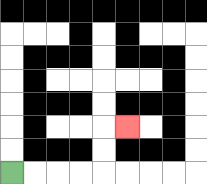{'start': '[0, 7]', 'end': '[5, 5]', 'path_directions': 'R,R,R,R,U,U,R', 'path_coordinates': '[[0, 7], [1, 7], [2, 7], [3, 7], [4, 7], [4, 6], [4, 5], [5, 5]]'}